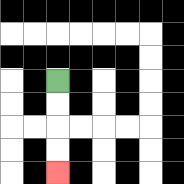{'start': '[2, 3]', 'end': '[2, 7]', 'path_directions': 'D,D,D,D', 'path_coordinates': '[[2, 3], [2, 4], [2, 5], [2, 6], [2, 7]]'}